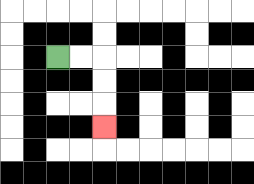{'start': '[2, 2]', 'end': '[4, 5]', 'path_directions': 'R,R,D,D,D', 'path_coordinates': '[[2, 2], [3, 2], [4, 2], [4, 3], [4, 4], [4, 5]]'}